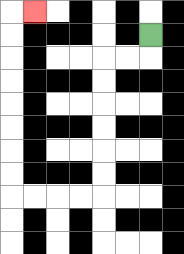{'start': '[6, 1]', 'end': '[1, 0]', 'path_directions': 'D,L,L,D,D,D,D,D,D,L,L,L,L,U,U,U,U,U,U,U,U,R', 'path_coordinates': '[[6, 1], [6, 2], [5, 2], [4, 2], [4, 3], [4, 4], [4, 5], [4, 6], [4, 7], [4, 8], [3, 8], [2, 8], [1, 8], [0, 8], [0, 7], [0, 6], [0, 5], [0, 4], [0, 3], [0, 2], [0, 1], [0, 0], [1, 0]]'}